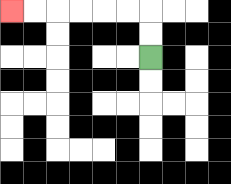{'start': '[6, 2]', 'end': '[0, 0]', 'path_directions': 'U,U,L,L,L,L,L,L', 'path_coordinates': '[[6, 2], [6, 1], [6, 0], [5, 0], [4, 0], [3, 0], [2, 0], [1, 0], [0, 0]]'}